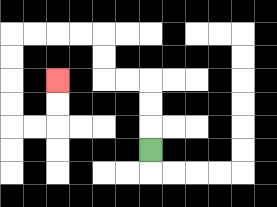{'start': '[6, 6]', 'end': '[2, 3]', 'path_directions': 'U,U,U,L,L,U,U,L,L,L,L,D,D,D,D,R,R,U,U', 'path_coordinates': '[[6, 6], [6, 5], [6, 4], [6, 3], [5, 3], [4, 3], [4, 2], [4, 1], [3, 1], [2, 1], [1, 1], [0, 1], [0, 2], [0, 3], [0, 4], [0, 5], [1, 5], [2, 5], [2, 4], [2, 3]]'}